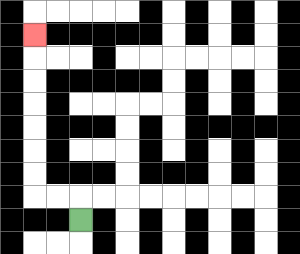{'start': '[3, 9]', 'end': '[1, 1]', 'path_directions': 'U,L,L,U,U,U,U,U,U,U', 'path_coordinates': '[[3, 9], [3, 8], [2, 8], [1, 8], [1, 7], [1, 6], [1, 5], [1, 4], [1, 3], [1, 2], [1, 1]]'}